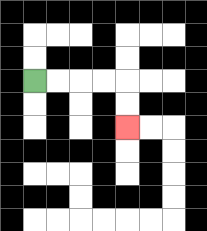{'start': '[1, 3]', 'end': '[5, 5]', 'path_directions': 'R,R,R,R,D,D', 'path_coordinates': '[[1, 3], [2, 3], [3, 3], [4, 3], [5, 3], [5, 4], [5, 5]]'}